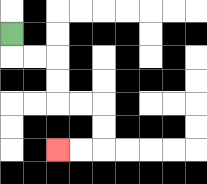{'start': '[0, 1]', 'end': '[2, 6]', 'path_directions': 'D,R,R,D,D,R,R,D,D,L,L', 'path_coordinates': '[[0, 1], [0, 2], [1, 2], [2, 2], [2, 3], [2, 4], [3, 4], [4, 4], [4, 5], [4, 6], [3, 6], [2, 6]]'}